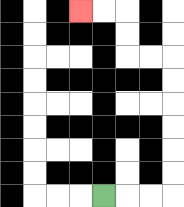{'start': '[4, 8]', 'end': '[3, 0]', 'path_directions': 'R,R,R,U,U,U,U,U,U,L,L,U,U,L,L', 'path_coordinates': '[[4, 8], [5, 8], [6, 8], [7, 8], [7, 7], [7, 6], [7, 5], [7, 4], [7, 3], [7, 2], [6, 2], [5, 2], [5, 1], [5, 0], [4, 0], [3, 0]]'}